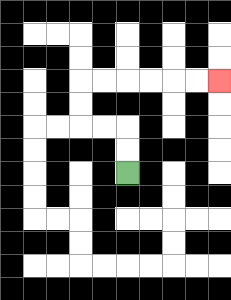{'start': '[5, 7]', 'end': '[9, 3]', 'path_directions': 'U,U,L,L,U,U,R,R,R,R,R,R', 'path_coordinates': '[[5, 7], [5, 6], [5, 5], [4, 5], [3, 5], [3, 4], [3, 3], [4, 3], [5, 3], [6, 3], [7, 3], [8, 3], [9, 3]]'}